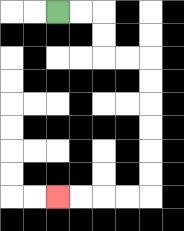{'start': '[2, 0]', 'end': '[2, 8]', 'path_directions': 'R,R,D,D,R,R,D,D,D,D,D,D,L,L,L,L', 'path_coordinates': '[[2, 0], [3, 0], [4, 0], [4, 1], [4, 2], [5, 2], [6, 2], [6, 3], [6, 4], [6, 5], [6, 6], [6, 7], [6, 8], [5, 8], [4, 8], [3, 8], [2, 8]]'}